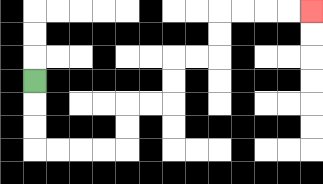{'start': '[1, 3]', 'end': '[13, 0]', 'path_directions': 'D,D,D,R,R,R,R,U,U,R,R,U,U,R,R,U,U,R,R,R,R', 'path_coordinates': '[[1, 3], [1, 4], [1, 5], [1, 6], [2, 6], [3, 6], [4, 6], [5, 6], [5, 5], [5, 4], [6, 4], [7, 4], [7, 3], [7, 2], [8, 2], [9, 2], [9, 1], [9, 0], [10, 0], [11, 0], [12, 0], [13, 0]]'}